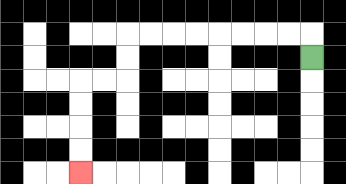{'start': '[13, 2]', 'end': '[3, 7]', 'path_directions': 'U,L,L,L,L,L,L,L,L,D,D,L,L,D,D,D,D', 'path_coordinates': '[[13, 2], [13, 1], [12, 1], [11, 1], [10, 1], [9, 1], [8, 1], [7, 1], [6, 1], [5, 1], [5, 2], [5, 3], [4, 3], [3, 3], [3, 4], [3, 5], [3, 6], [3, 7]]'}